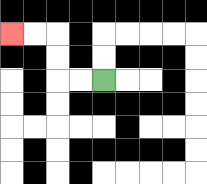{'start': '[4, 3]', 'end': '[0, 1]', 'path_directions': 'L,L,U,U,L,L', 'path_coordinates': '[[4, 3], [3, 3], [2, 3], [2, 2], [2, 1], [1, 1], [0, 1]]'}